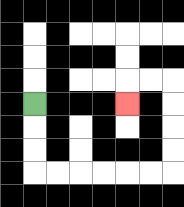{'start': '[1, 4]', 'end': '[5, 4]', 'path_directions': 'D,D,D,R,R,R,R,R,R,U,U,U,U,L,L,D', 'path_coordinates': '[[1, 4], [1, 5], [1, 6], [1, 7], [2, 7], [3, 7], [4, 7], [5, 7], [6, 7], [7, 7], [7, 6], [7, 5], [7, 4], [7, 3], [6, 3], [5, 3], [5, 4]]'}